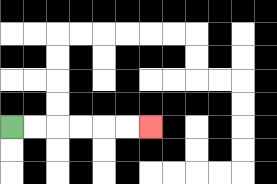{'start': '[0, 5]', 'end': '[6, 5]', 'path_directions': 'R,R,R,R,R,R', 'path_coordinates': '[[0, 5], [1, 5], [2, 5], [3, 5], [4, 5], [5, 5], [6, 5]]'}